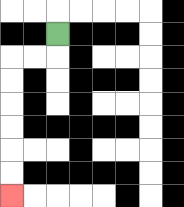{'start': '[2, 1]', 'end': '[0, 8]', 'path_directions': 'D,L,L,D,D,D,D,D,D', 'path_coordinates': '[[2, 1], [2, 2], [1, 2], [0, 2], [0, 3], [0, 4], [0, 5], [0, 6], [0, 7], [0, 8]]'}